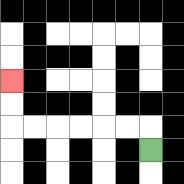{'start': '[6, 6]', 'end': '[0, 3]', 'path_directions': 'U,L,L,L,L,L,L,U,U', 'path_coordinates': '[[6, 6], [6, 5], [5, 5], [4, 5], [3, 5], [2, 5], [1, 5], [0, 5], [0, 4], [0, 3]]'}